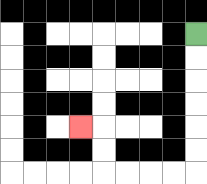{'start': '[8, 1]', 'end': '[3, 5]', 'path_directions': 'D,D,D,D,D,D,L,L,L,L,U,U,L', 'path_coordinates': '[[8, 1], [8, 2], [8, 3], [8, 4], [8, 5], [8, 6], [8, 7], [7, 7], [6, 7], [5, 7], [4, 7], [4, 6], [4, 5], [3, 5]]'}